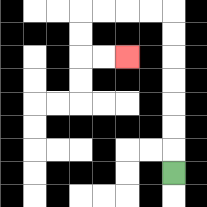{'start': '[7, 7]', 'end': '[5, 2]', 'path_directions': 'U,U,U,U,U,U,U,L,L,L,L,D,D,R,R', 'path_coordinates': '[[7, 7], [7, 6], [7, 5], [7, 4], [7, 3], [7, 2], [7, 1], [7, 0], [6, 0], [5, 0], [4, 0], [3, 0], [3, 1], [3, 2], [4, 2], [5, 2]]'}